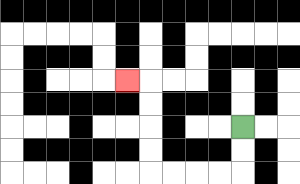{'start': '[10, 5]', 'end': '[5, 3]', 'path_directions': 'D,D,L,L,L,L,U,U,U,U,L', 'path_coordinates': '[[10, 5], [10, 6], [10, 7], [9, 7], [8, 7], [7, 7], [6, 7], [6, 6], [6, 5], [6, 4], [6, 3], [5, 3]]'}